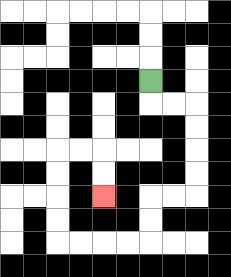{'start': '[6, 3]', 'end': '[4, 8]', 'path_directions': 'D,R,R,D,D,D,D,L,L,D,D,L,L,L,L,U,U,U,U,R,R,D,D', 'path_coordinates': '[[6, 3], [6, 4], [7, 4], [8, 4], [8, 5], [8, 6], [8, 7], [8, 8], [7, 8], [6, 8], [6, 9], [6, 10], [5, 10], [4, 10], [3, 10], [2, 10], [2, 9], [2, 8], [2, 7], [2, 6], [3, 6], [4, 6], [4, 7], [4, 8]]'}